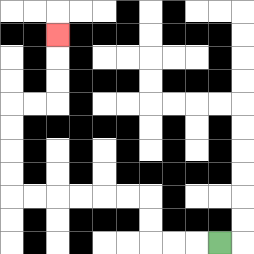{'start': '[9, 10]', 'end': '[2, 1]', 'path_directions': 'L,L,L,U,U,L,L,L,L,L,L,U,U,U,U,R,R,U,U,U', 'path_coordinates': '[[9, 10], [8, 10], [7, 10], [6, 10], [6, 9], [6, 8], [5, 8], [4, 8], [3, 8], [2, 8], [1, 8], [0, 8], [0, 7], [0, 6], [0, 5], [0, 4], [1, 4], [2, 4], [2, 3], [2, 2], [2, 1]]'}